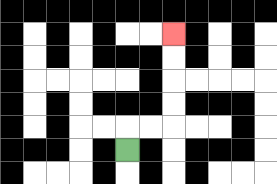{'start': '[5, 6]', 'end': '[7, 1]', 'path_directions': 'U,R,R,U,U,U,U', 'path_coordinates': '[[5, 6], [5, 5], [6, 5], [7, 5], [7, 4], [7, 3], [7, 2], [7, 1]]'}